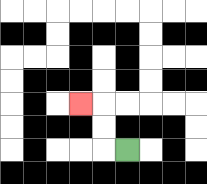{'start': '[5, 6]', 'end': '[3, 4]', 'path_directions': 'L,U,U,L', 'path_coordinates': '[[5, 6], [4, 6], [4, 5], [4, 4], [3, 4]]'}